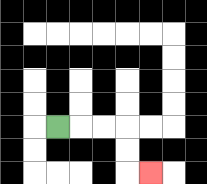{'start': '[2, 5]', 'end': '[6, 7]', 'path_directions': 'R,R,R,D,D,R', 'path_coordinates': '[[2, 5], [3, 5], [4, 5], [5, 5], [5, 6], [5, 7], [6, 7]]'}